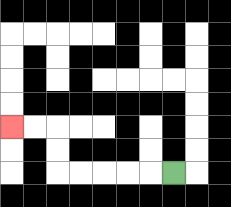{'start': '[7, 7]', 'end': '[0, 5]', 'path_directions': 'L,L,L,L,L,U,U,L,L', 'path_coordinates': '[[7, 7], [6, 7], [5, 7], [4, 7], [3, 7], [2, 7], [2, 6], [2, 5], [1, 5], [0, 5]]'}